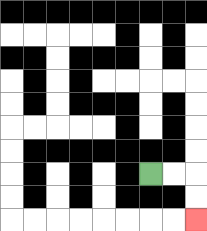{'start': '[6, 7]', 'end': '[8, 9]', 'path_directions': 'R,R,D,D', 'path_coordinates': '[[6, 7], [7, 7], [8, 7], [8, 8], [8, 9]]'}